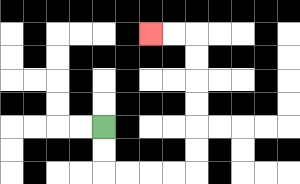{'start': '[4, 5]', 'end': '[6, 1]', 'path_directions': 'D,D,R,R,R,R,U,U,U,U,U,U,L,L', 'path_coordinates': '[[4, 5], [4, 6], [4, 7], [5, 7], [6, 7], [7, 7], [8, 7], [8, 6], [8, 5], [8, 4], [8, 3], [8, 2], [8, 1], [7, 1], [6, 1]]'}